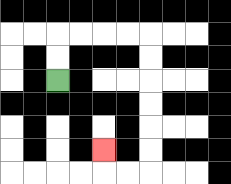{'start': '[2, 3]', 'end': '[4, 6]', 'path_directions': 'U,U,R,R,R,R,D,D,D,D,D,D,L,L,U', 'path_coordinates': '[[2, 3], [2, 2], [2, 1], [3, 1], [4, 1], [5, 1], [6, 1], [6, 2], [6, 3], [6, 4], [6, 5], [6, 6], [6, 7], [5, 7], [4, 7], [4, 6]]'}